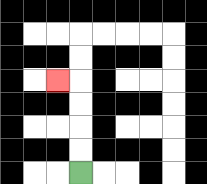{'start': '[3, 7]', 'end': '[2, 3]', 'path_directions': 'U,U,U,U,L', 'path_coordinates': '[[3, 7], [3, 6], [3, 5], [3, 4], [3, 3], [2, 3]]'}